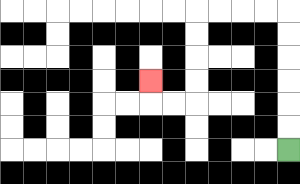{'start': '[12, 6]', 'end': '[6, 3]', 'path_directions': 'U,U,U,U,U,U,L,L,L,L,D,D,D,D,L,L,U', 'path_coordinates': '[[12, 6], [12, 5], [12, 4], [12, 3], [12, 2], [12, 1], [12, 0], [11, 0], [10, 0], [9, 0], [8, 0], [8, 1], [8, 2], [8, 3], [8, 4], [7, 4], [6, 4], [6, 3]]'}